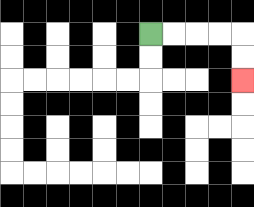{'start': '[6, 1]', 'end': '[10, 3]', 'path_directions': 'R,R,R,R,D,D', 'path_coordinates': '[[6, 1], [7, 1], [8, 1], [9, 1], [10, 1], [10, 2], [10, 3]]'}